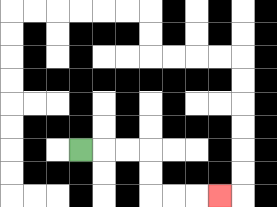{'start': '[3, 6]', 'end': '[9, 8]', 'path_directions': 'R,R,R,D,D,R,R,R', 'path_coordinates': '[[3, 6], [4, 6], [5, 6], [6, 6], [6, 7], [6, 8], [7, 8], [8, 8], [9, 8]]'}